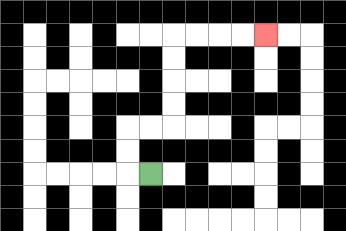{'start': '[6, 7]', 'end': '[11, 1]', 'path_directions': 'L,U,U,R,R,U,U,U,U,R,R,R,R', 'path_coordinates': '[[6, 7], [5, 7], [5, 6], [5, 5], [6, 5], [7, 5], [7, 4], [7, 3], [7, 2], [7, 1], [8, 1], [9, 1], [10, 1], [11, 1]]'}